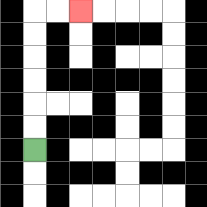{'start': '[1, 6]', 'end': '[3, 0]', 'path_directions': 'U,U,U,U,U,U,R,R', 'path_coordinates': '[[1, 6], [1, 5], [1, 4], [1, 3], [1, 2], [1, 1], [1, 0], [2, 0], [3, 0]]'}